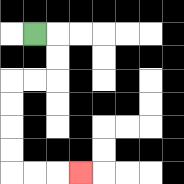{'start': '[1, 1]', 'end': '[3, 7]', 'path_directions': 'R,D,D,L,L,D,D,D,D,R,R,R', 'path_coordinates': '[[1, 1], [2, 1], [2, 2], [2, 3], [1, 3], [0, 3], [0, 4], [0, 5], [0, 6], [0, 7], [1, 7], [2, 7], [3, 7]]'}